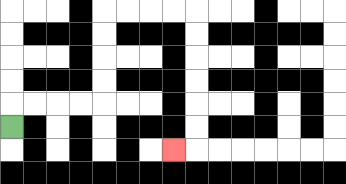{'start': '[0, 5]', 'end': '[7, 6]', 'path_directions': 'U,R,R,R,R,U,U,U,U,R,R,R,R,D,D,D,D,D,D,L', 'path_coordinates': '[[0, 5], [0, 4], [1, 4], [2, 4], [3, 4], [4, 4], [4, 3], [4, 2], [4, 1], [4, 0], [5, 0], [6, 0], [7, 0], [8, 0], [8, 1], [8, 2], [8, 3], [8, 4], [8, 5], [8, 6], [7, 6]]'}